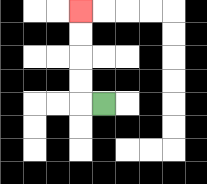{'start': '[4, 4]', 'end': '[3, 0]', 'path_directions': 'L,U,U,U,U', 'path_coordinates': '[[4, 4], [3, 4], [3, 3], [3, 2], [3, 1], [3, 0]]'}